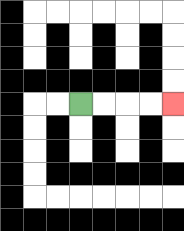{'start': '[3, 4]', 'end': '[7, 4]', 'path_directions': 'R,R,R,R', 'path_coordinates': '[[3, 4], [4, 4], [5, 4], [6, 4], [7, 4]]'}